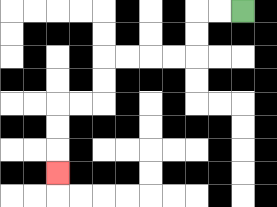{'start': '[10, 0]', 'end': '[2, 7]', 'path_directions': 'L,L,D,D,L,L,L,L,D,D,L,L,D,D,D', 'path_coordinates': '[[10, 0], [9, 0], [8, 0], [8, 1], [8, 2], [7, 2], [6, 2], [5, 2], [4, 2], [4, 3], [4, 4], [3, 4], [2, 4], [2, 5], [2, 6], [2, 7]]'}